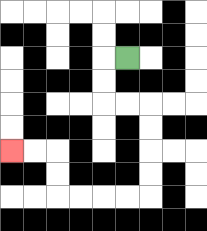{'start': '[5, 2]', 'end': '[0, 6]', 'path_directions': 'L,D,D,R,R,D,D,D,D,L,L,L,L,U,U,L,L', 'path_coordinates': '[[5, 2], [4, 2], [4, 3], [4, 4], [5, 4], [6, 4], [6, 5], [6, 6], [6, 7], [6, 8], [5, 8], [4, 8], [3, 8], [2, 8], [2, 7], [2, 6], [1, 6], [0, 6]]'}